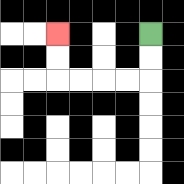{'start': '[6, 1]', 'end': '[2, 1]', 'path_directions': 'D,D,L,L,L,L,U,U', 'path_coordinates': '[[6, 1], [6, 2], [6, 3], [5, 3], [4, 3], [3, 3], [2, 3], [2, 2], [2, 1]]'}